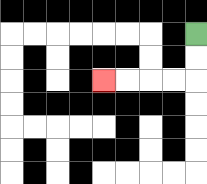{'start': '[8, 1]', 'end': '[4, 3]', 'path_directions': 'D,D,L,L,L,L', 'path_coordinates': '[[8, 1], [8, 2], [8, 3], [7, 3], [6, 3], [5, 3], [4, 3]]'}